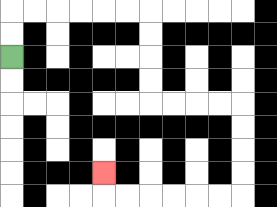{'start': '[0, 2]', 'end': '[4, 7]', 'path_directions': 'U,U,R,R,R,R,R,R,D,D,D,D,R,R,R,R,D,D,D,D,L,L,L,L,L,L,U', 'path_coordinates': '[[0, 2], [0, 1], [0, 0], [1, 0], [2, 0], [3, 0], [4, 0], [5, 0], [6, 0], [6, 1], [6, 2], [6, 3], [6, 4], [7, 4], [8, 4], [9, 4], [10, 4], [10, 5], [10, 6], [10, 7], [10, 8], [9, 8], [8, 8], [7, 8], [6, 8], [5, 8], [4, 8], [4, 7]]'}